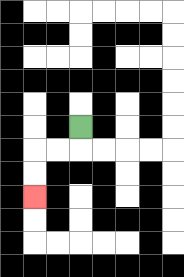{'start': '[3, 5]', 'end': '[1, 8]', 'path_directions': 'D,L,L,D,D', 'path_coordinates': '[[3, 5], [3, 6], [2, 6], [1, 6], [1, 7], [1, 8]]'}